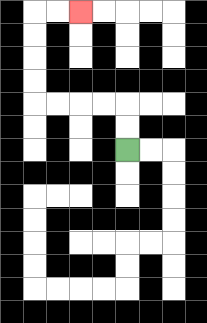{'start': '[5, 6]', 'end': '[3, 0]', 'path_directions': 'U,U,L,L,L,L,U,U,U,U,R,R', 'path_coordinates': '[[5, 6], [5, 5], [5, 4], [4, 4], [3, 4], [2, 4], [1, 4], [1, 3], [1, 2], [1, 1], [1, 0], [2, 0], [3, 0]]'}